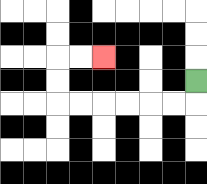{'start': '[8, 3]', 'end': '[4, 2]', 'path_directions': 'D,L,L,L,L,L,L,U,U,R,R', 'path_coordinates': '[[8, 3], [8, 4], [7, 4], [6, 4], [5, 4], [4, 4], [3, 4], [2, 4], [2, 3], [2, 2], [3, 2], [4, 2]]'}